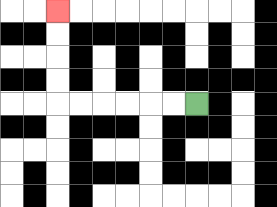{'start': '[8, 4]', 'end': '[2, 0]', 'path_directions': 'L,L,L,L,L,L,U,U,U,U', 'path_coordinates': '[[8, 4], [7, 4], [6, 4], [5, 4], [4, 4], [3, 4], [2, 4], [2, 3], [2, 2], [2, 1], [2, 0]]'}